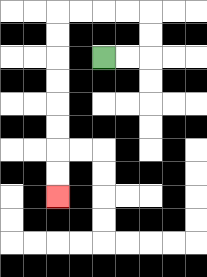{'start': '[4, 2]', 'end': '[2, 8]', 'path_directions': 'R,R,U,U,L,L,L,L,D,D,D,D,D,D,D,D', 'path_coordinates': '[[4, 2], [5, 2], [6, 2], [6, 1], [6, 0], [5, 0], [4, 0], [3, 0], [2, 0], [2, 1], [2, 2], [2, 3], [2, 4], [2, 5], [2, 6], [2, 7], [2, 8]]'}